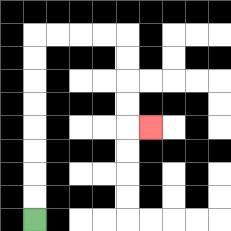{'start': '[1, 9]', 'end': '[6, 5]', 'path_directions': 'U,U,U,U,U,U,U,U,R,R,R,R,D,D,D,D,R', 'path_coordinates': '[[1, 9], [1, 8], [1, 7], [1, 6], [1, 5], [1, 4], [1, 3], [1, 2], [1, 1], [2, 1], [3, 1], [4, 1], [5, 1], [5, 2], [5, 3], [5, 4], [5, 5], [6, 5]]'}